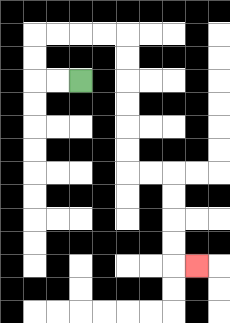{'start': '[3, 3]', 'end': '[8, 11]', 'path_directions': 'L,L,U,U,R,R,R,R,D,D,D,D,D,D,R,R,D,D,D,D,R', 'path_coordinates': '[[3, 3], [2, 3], [1, 3], [1, 2], [1, 1], [2, 1], [3, 1], [4, 1], [5, 1], [5, 2], [5, 3], [5, 4], [5, 5], [5, 6], [5, 7], [6, 7], [7, 7], [7, 8], [7, 9], [7, 10], [7, 11], [8, 11]]'}